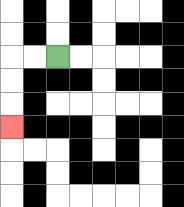{'start': '[2, 2]', 'end': '[0, 5]', 'path_directions': 'L,L,D,D,D', 'path_coordinates': '[[2, 2], [1, 2], [0, 2], [0, 3], [0, 4], [0, 5]]'}